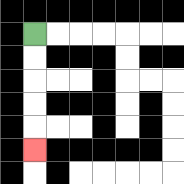{'start': '[1, 1]', 'end': '[1, 6]', 'path_directions': 'D,D,D,D,D', 'path_coordinates': '[[1, 1], [1, 2], [1, 3], [1, 4], [1, 5], [1, 6]]'}